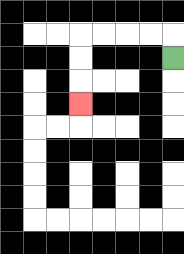{'start': '[7, 2]', 'end': '[3, 4]', 'path_directions': 'U,L,L,L,L,D,D,D', 'path_coordinates': '[[7, 2], [7, 1], [6, 1], [5, 1], [4, 1], [3, 1], [3, 2], [3, 3], [3, 4]]'}